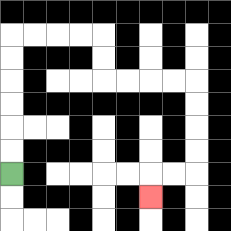{'start': '[0, 7]', 'end': '[6, 8]', 'path_directions': 'U,U,U,U,U,U,R,R,R,R,D,D,R,R,R,R,D,D,D,D,L,L,D', 'path_coordinates': '[[0, 7], [0, 6], [0, 5], [0, 4], [0, 3], [0, 2], [0, 1], [1, 1], [2, 1], [3, 1], [4, 1], [4, 2], [4, 3], [5, 3], [6, 3], [7, 3], [8, 3], [8, 4], [8, 5], [8, 6], [8, 7], [7, 7], [6, 7], [6, 8]]'}